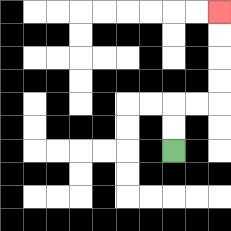{'start': '[7, 6]', 'end': '[9, 0]', 'path_directions': 'U,U,R,R,U,U,U,U', 'path_coordinates': '[[7, 6], [7, 5], [7, 4], [8, 4], [9, 4], [9, 3], [9, 2], [9, 1], [9, 0]]'}